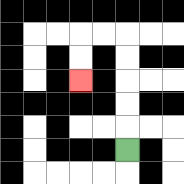{'start': '[5, 6]', 'end': '[3, 3]', 'path_directions': 'U,U,U,U,U,L,L,D,D', 'path_coordinates': '[[5, 6], [5, 5], [5, 4], [5, 3], [5, 2], [5, 1], [4, 1], [3, 1], [3, 2], [3, 3]]'}